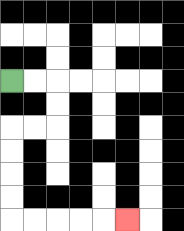{'start': '[0, 3]', 'end': '[5, 9]', 'path_directions': 'R,R,D,D,L,L,D,D,D,D,R,R,R,R,R', 'path_coordinates': '[[0, 3], [1, 3], [2, 3], [2, 4], [2, 5], [1, 5], [0, 5], [0, 6], [0, 7], [0, 8], [0, 9], [1, 9], [2, 9], [3, 9], [4, 9], [5, 9]]'}